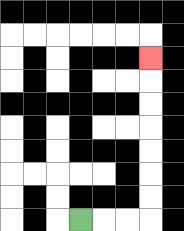{'start': '[3, 9]', 'end': '[6, 2]', 'path_directions': 'R,R,R,U,U,U,U,U,U,U', 'path_coordinates': '[[3, 9], [4, 9], [5, 9], [6, 9], [6, 8], [6, 7], [6, 6], [6, 5], [6, 4], [6, 3], [6, 2]]'}